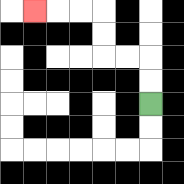{'start': '[6, 4]', 'end': '[1, 0]', 'path_directions': 'U,U,L,L,U,U,L,L,L', 'path_coordinates': '[[6, 4], [6, 3], [6, 2], [5, 2], [4, 2], [4, 1], [4, 0], [3, 0], [2, 0], [1, 0]]'}